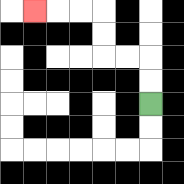{'start': '[6, 4]', 'end': '[1, 0]', 'path_directions': 'U,U,L,L,U,U,L,L,L', 'path_coordinates': '[[6, 4], [6, 3], [6, 2], [5, 2], [4, 2], [4, 1], [4, 0], [3, 0], [2, 0], [1, 0]]'}